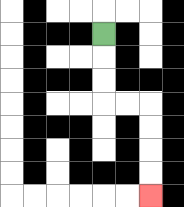{'start': '[4, 1]', 'end': '[6, 8]', 'path_directions': 'D,D,D,R,R,D,D,D,D', 'path_coordinates': '[[4, 1], [4, 2], [4, 3], [4, 4], [5, 4], [6, 4], [6, 5], [6, 6], [6, 7], [6, 8]]'}